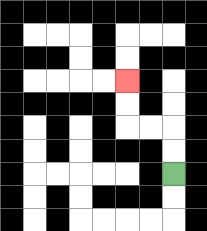{'start': '[7, 7]', 'end': '[5, 3]', 'path_directions': 'U,U,L,L,U,U', 'path_coordinates': '[[7, 7], [7, 6], [7, 5], [6, 5], [5, 5], [5, 4], [5, 3]]'}